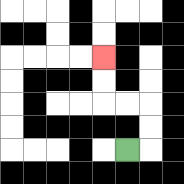{'start': '[5, 6]', 'end': '[4, 2]', 'path_directions': 'R,U,U,L,L,U,U', 'path_coordinates': '[[5, 6], [6, 6], [6, 5], [6, 4], [5, 4], [4, 4], [4, 3], [4, 2]]'}